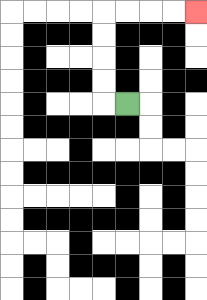{'start': '[5, 4]', 'end': '[8, 0]', 'path_directions': 'L,U,U,U,U,R,R,R,R', 'path_coordinates': '[[5, 4], [4, 4], [4, 3], [4, 2], [4, 1], [4, 0], [5, 0], [6, 0], [7, 0], [8, 0]]'}